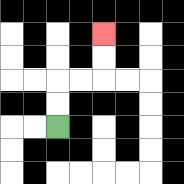{'start': '[2, 5]', 'end': '[4, 1]', 'path_directions': 'U,U,R,R,U,U', 'path_coordinates': '[[2, 5], [2, 4], [2, 3], [3, 3], [4, 3], [4, 2], [4, 1]]'}